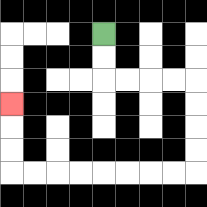{'start': '[4, 1]', 'end': '[0, 4]', 'path_directions': 'D,D,R,R,R,R,D,D,D,D,L,L,L,L,L,L,L,L,U,U,U', 'path_coordinates': '[[4, 1], [4, 2], [4, 3], [5, 3], [6, 3], [7, 3], [8, 3], [8, 4], [8, 5], [8, 6], [8, 7], [7, 7], [6, 7], [5, 7], [4, 7], [3, 7], [2, 7], [1, 7], [0, 7], [0, 6], [0, 5], [0, 4]]'}